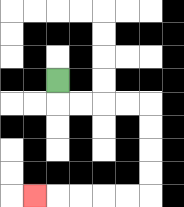{'start': '[2, 3]', 'end': '[1, 8]', 'path_directions': 'D,R,R,R,R,D,D,D,D,L,L,L,L,L', 'path_coordinates': '[[2, 3], [2, 4], [3, 4], [4, 4], [5, 4], [6, 4], [6, 5], [6, 6], [6, 7], [6, 8], [5, 8], [4, 8], [3, 8], [2, 8], [1, 8]]'}